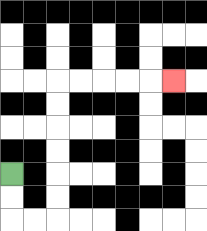{'start': '[0, 7]', 'end': '[7, 3]', 'path_directions': 'D,D,R,R,U,U,U,U,U,U,R,R,R,R,R', 'path_coordinates': '[[0, 7], [0, 8], [0, 9], [1, 9], [2, 9], [2, 8], [2, 7], [2, 6], [2, 5], [2, 4], [2, 3], [3, 3], [4, 3], [5, 3], [6, 3], [7, 3]]'}